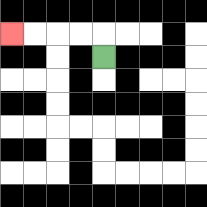{'start': '[4, 2]', 'end': '[0, 1]', 'path_directions': 'U,L,L,L,L', 'path_coordinates': '[[4, 2], [4, 1], [3, 1], [2, 1], [1, 1], [0, 1]]'}